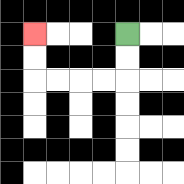{'start': '[5, 1]', 'end': '[1, 1]', 'path_directions': 'D,D,L,L,L,L,U,U', 'path_coordinates': '[[5, 1], [5, 2], [5, 3], [4, 3], [3, 3], [2, 3], [1, 3], [1, 2], [1, 1]]'}